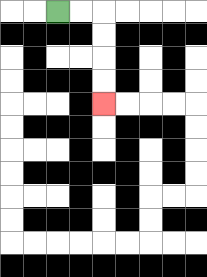{'start': '[2, 0]', 'end': '[4, 4]', 'path_directions': 'R,R,D,D,D,D', 'path_coordinates': '[[2, 0], [3, 0], [4, 0], [4, 1], [4, 2], [4, 3], [4, 4]]'}